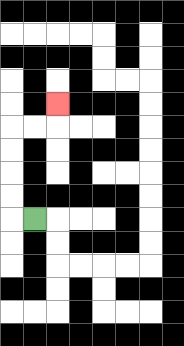{'start': '[1, 9]', 'end': '[2, 4]', 'path_directions': 'L,U,U,U,U,R,R,U', 'path_coordinates': '[[1, 9], [0, 9], [0, 8], [0, 7], [0, 6], [0, 5], [1, 5], [2, 5], [2, 4]]'}